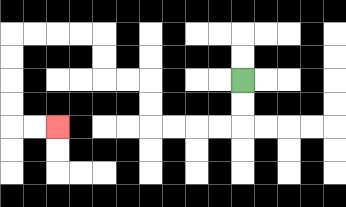{'start': '[10, 3]', 'end': '[2, 5]', 'path_directions': 'D,D,L,L,L,L,U,U,L,L,U,U,L,L,L,L,D,D,D,D,R,R', 'path_coordinates': '[[10, 3], [10, 4], [10, 5], [9, 5], [8, 5], [7, 5], [6, 5], [6, 4], [6, 3], [5, 3], [4, 3], [4, 2], [4, 1], [3, 1], [2, 1], [1, 1], [0, 1], [0, 2], [0, 3], [0, 4], [0, 5], [1, 5], [2, 5]]'}